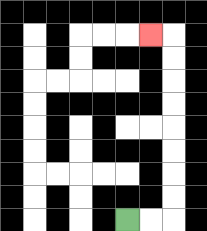{'start': '[5, 9]', 'end': '[6, 1]', 'path_directions': 'R,R,U,U,U,U,U,U,U,U,L', 'path_coordinates': '[[5, 9], [6, 9], [7, 9], [7, 8], [7, 7], [7, 6], [7, 5], [7, 4], [7, 3], [7, 2], [7, 1], [6, 1]]'}